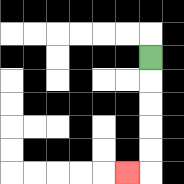{'start': '[6, 2]', 'end': '[5, 7]', 'path_directions': 'D,D,D,D,D,L', 'path_coordinates': '[[6, 2], [6, 3], [6, 4], [6, 5], [6, 6], [6, 7], [5, 7]]'}